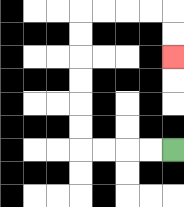{'start': '[7, 6]', 'end': '[7, 2]', 'path_directions': 'L,L,L,L,U,U,U,U,U,U,R,R,R,R,D,D', 'path_coordinates': '[[7, 6], [6, 6], [5, 6], [4, 6], [3, 6], [3, 5], [3, 4], [3, 3], [3, 2], [3, 1], [3, 0], [4, 0], [5, 0], [6, 0], [7, 0], [7, 1], [7, 2]]'}